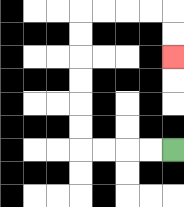{'start': '[7, 6]', 'end': '[7, 2]', 'path_directions': 'L,L,L,L,U,U,U,U,U,U,R,R,R,R,D,D', 'path_coordinates': '[[7, 6], [6, 6], [5, 6], [4, 6], [3, 6], [3, 5], [3, 4], [3, 3], [3, 2], [3, 1], [3, 0], [4, 0], [5, 0], [6, 0], [7, 0], [7, 1], [7, 2]]'}